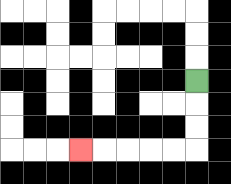{'start': '[8, 3]', 'end': '[3, 6]', 'path_directions': 'D,D,D,L,L,L,L,L', 'path_coordinates': '[[8, 3], [8, 4], [8, 5], [8, 6], [7, 6], [6, 6], [5, 6], [4, 6], [3, 6]]'}